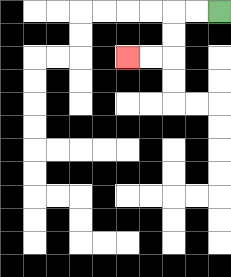{'start': '[9, 0]', 'end': '[5, 2]', 'path_directions': 'L,L,D,D,L,L', 'path_coordinates': '[[9, 0], [8, 0], [7, 0], [7, 1], [7, 2], [6, 2], [5, 2]]'}